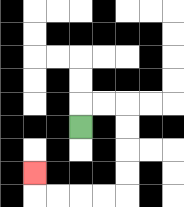{'start': '[3, 5]', 'end': '[1, 7]', 'path_directions': 'U,R,R,D,D,D,D,L,L,L,L,U', 'path_coordinates': '[[3, 5], [3, 4], [4, 4], [5, 4], [5, 5], [5, 6], [5, 7], [5, 8], [4, 8], [3, 8], [2, 8], [1, 8], [1, 7]]'}